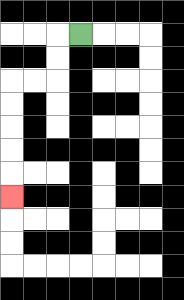{'start': '[3, 1]', 'end': '[0, 8]', 'path_directions': 'L,D,D,L,L,D,D,D,D,D', 'path_coordinates': '[[3, 1], [2, 1], [2, 2], [2, 3], [1, 3], [0, 3], [0, 4], [0, 5], [0, 6], [0, 7], [0, 8]]'}